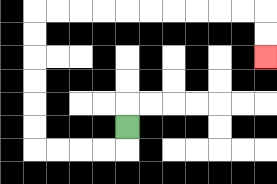{'start': '[5, 5]', 'end': '[11, 2]', 'path_directions': 'D,L,L,L,L,U,U,U,U,U,U,R,R,R,R,R,R,R,R,R,R,D,D', 'path_coordinates': '[[5, 5], [5, 6], [4, 6], [3, 6], [2, 6], [1, 6], [1, 5], [1, 4], [1, 3], [1, 2], [1, 1], [1, 0], [2, 0], [3, 0], [4, 0], [5, 0], [6, 0], [7, 0], [8, 0], [9, 0], [10, 0], [11, 0], [11, 1], [11, 2]]'}